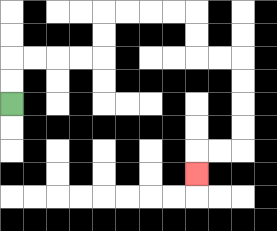{'start': '[0, 4]', 'end': '[8, 7]', 'path_directions': 'U,U,R,R,R,R,U,U,R,R,R,R,D,D,R,R,D,D,D,D,L,L,D', 'path_coordinates': '[[0, 4], [0, 3], [0, 2], [1, 2], [2, 2], [3, 2], [4, 2], [4, 1], [4, 0], [5, 0], [6, 0], [7, 0], [8, 0], [8, 1], [8, 2], [9, 2], [10, 2], [10, 3], [10, 4], [10, 5], [10, 6], [9, 6], [8, 6], [8, 7]]'}